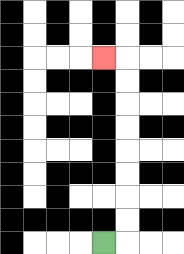{'start': '[4, 10]', 'end': '[4, 2]', 'path_directions': 'R,U,U,U,U,U,U,U,U,L', 'path_coordinates': '[[4, 10], [5, 10], [5, 9], [5, 8], [5, 7], [5, 6], [5, 5], [5, 4], [5, 3], [5, 2], [4, 2]]'}